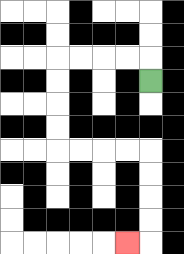{'start': '[6, 3]', 'end': '[5, 10]', 'path_directions': 'U,L,L,L,L,D,D,D,D,R,R,R,R,D,D,D,D,L', 'path_coordinates': '[[6, 3], [6, 2], [5, 2], [4, 2], [3, 2], [2, 2], [2, 3], [2, 4], [2, 5], [2, 6], [3, 6], [4, 6], [5, 6], [6, 6], [6, 7], [6, 8], [6, 9], [6, 10], [5, 10]]'}